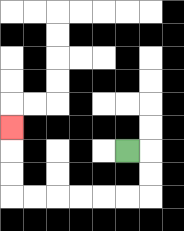{'start': '[5, 6]', 'end': '[0, 5]', 'path_directions': 'R,D,D,L,L,L,L,L,L,U,U,U', 'path_coordinates': '[[5, 6], [6, 6], [6, 7], [6, 8], [5, 8], [4, 8], [3, 8], [2, 8], [1, 8], [0, 8], [0, 7], [0, 6], [0, 5]]'}